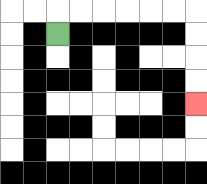{'start': '[2, 1]', 'end': '[8, 4]', 'path_directions': 'U,R,R,R,R,R,R,D,D,D,D', 'path_coordinates': '[[2, 1], [2, 0], [3, 0], [4, 0], [5, 0], [6, 0], [7, 0], [8, 0], [8, 1], [8, 2], [8, 3], [8, 4]]'}